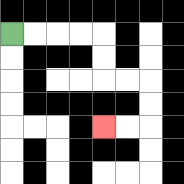{'start': '[0, 1]', 'end': '[4, 5]', 'path_directions': 'R,R,R,R,D,D,R,R,D,D,L,L', 'path_coordinates': '[[0, 1], [1, 1], [2, 1], [3, 1], [4, 1], [4, 2], [4, 3], [5, 3], [6, 3], [6, 4], [6, 5], [5, 5], [4, 5]]'}